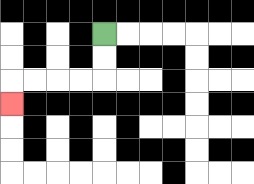{'start': '[4, 1]', 'end': '[0, 4]', 'path_directions': 'D,D,L,L,L,L,D', 'path_coordinates': '[[4, 1], [4, 2], [4, 3], [3, 3], [2, 3], [1, 3], [0, 3], [0, 4]]'}